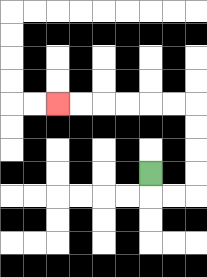{'start': '[6, 7]', 'end': '[2, 4]', 'path_directions': 'D,R,R,U,U,U,U,L,L,L,L,L,L', 'path_coordinates': '[[6, 7], [6, 8], [7, 8], [8, 8], [8, 7], [8, 6], [8, 5], [8, 4], [7, 4], [6, 4], [5, 4], [4, 4], [3, 4], [2, 4]]'}